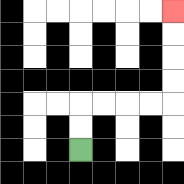{'start': '[3, 6]', 'end': '[7, 0]', 'path_directions': 'U,U,R,R,R,R,U,U,U,U', 'path_coordinates': '[[3, 6], [3, 5], [3, 4], [4, 4], [5, 4], [6, 4], [7, 4], [7, 3], [7, 2], [7, 1], [7, 0]]'}